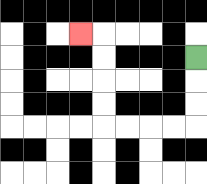{'start': '[8, 2]', 'end': '[3, 1]', 'path_directions': 'D,D,D,L,L,L,L,U,U,U,U,L', 'path_coordinates': '[[8, 2], [8, 3], [8, 4], [8, 5], [7, 5], [6, 5], [5, 5], [4, 5], [4, 4], [4, 3], [4, 2], [4, 1], [3, 1]]'}